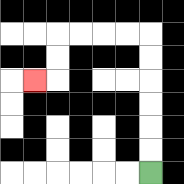{'start': '[6, 7]', 'end': '[1, 3]', 'path_directions': 'U,U,U,U,U,U,L,L,L,L,D,D,L', 'path_coordinates': '[[6, 7], [6, 6], [6, 5], [6, 4], [6, 3], [6, 2], [6, 1], [5, 1], [4, 1], [3, 1], [2, 1], [2, 2], [2, 3], [1, 3]]'}